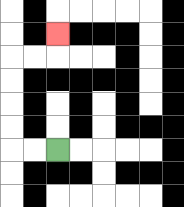{'start': '[2, 6]', 'end': '[2, 1]', 'path_directions': 'L,L,U,U,U,U,R,R,U', 'path_coordinates': '[[2, 6], [1, 6], [0, 6], [0, 5], [0, 4], [0, 3], [0, 2], [1, 2], [2, 2], [2, 1]]'}